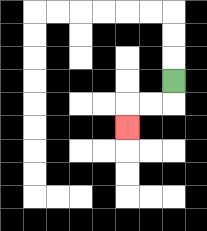{'start': '[7, 3]', 'end': '[5, 5]', 'path_directions': 'D,L,L,D', 'path_coordinates': '[[7, 3], [7, 4], [6, 4], [5, 4], [5, 5]]'}